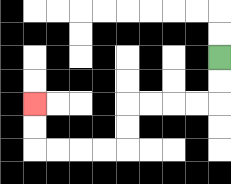{'start': '[9, 2]', 'end': '[1, 4]', 'path_directions': 'D,D,L,L,L,L,D,D,L,L,L,L,U,U', 'path_coordinates': '[[9, 2], [9, 3], [9, 4], [8, 4], [7, 4], [6, 4], [5, 4], [5, 5], [5, 6], [4, 6], [3, 6], [2, 6], [1, 6], [1, 5], [1, 4]]'}